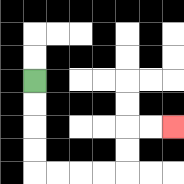{'start': '[1, 3]', 'end': '[7, 5]', 'path_directions': 'D,D,D,D,R,R,R,R,U,U,R,R', 'path_coordinates': '[[1, 3], [1, 4], [1, 5], [1, 6], [1, 7], [2, 7], [3, 7], [4, 7], [5, 7], [5, 6], [5, 5], [6, 5], [7, 5]]'}